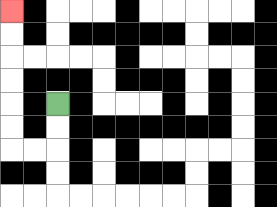{'start': '[2, 4]', 'end': '[0, 0]', 'path_directions': 'D,D,L,L,U,U,U,U,U,U', 'path_coordinates': '[[2, 4], [2, 5], [2, 6], [1, 6], [0, 6], [0, 5], [0, 4], [0, 3], [0, 2], [0, 1], [0, 0]]'}